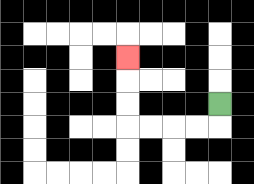{'start': '[9, 4]', 'end': '[5, 2]', 'path_directions': 'D,L,L,L,L,U,U,U', 'path_coordinates': '[[9, 4], [9, 5], [8, 5], [7, 5], [6, 5], [5, 5], [5, 4], [5, 3], [5, 2]]'}